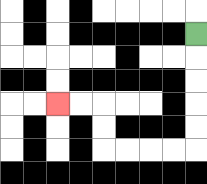{'start': '[8, 1]', 'end': '[2, 4]', 'path_directions': 'D,D,D,D,D,L,L,L,L,U,U,L,L', 'path_coordinates': '[[8, 1], [8, 2], [8, 3], [8, 4], [8, 5], [8, 6], [7, 6], [6, 6], [5, 6], [4, 6], [4, 5], [4, 4], [3, 4], [2, 4]]'}